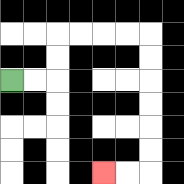{'start': '[0, 3]', 'end': '[4, 7]', 'path_directions': 'R,R,U,U,R,R,R,R,D,D,D,D,D,D,L,L', 'path_coordinates': '[[0, 3], [1, 3], [2, 3], [2, 2], [2, 1], [3, 1], [4, 1], [5, 1], [6, 1], [6, 2], [6, 3], [6, 4], [6, 5], [6, 6], [6, 7], [5, 7], [4, 7]]'}